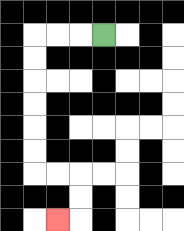{'start': '[4, 1]', 'end': '[2, 9]', 'path_directions': 'L,L,L,D,D,D,D,D,D,R,R,D,D,L', 'path_coordinates': '[[4, 1], [3, 1], [2, 1], [1, 1], [1, 2], [1, 3], [1, 4], [1, 5], [1, 6], [1, 7], [2, 7], [3, 7], [3, 8], [3, 9], [2, 9]]'}